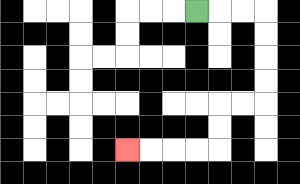{'start': '[8, 0]', 'end': '[5, 6]', 'path_directions': 'R,R,R,D,D,D,D,L,L,D,D,L,L,L,L', 'path_coordinates': '[[8, 0], [9, 0], [10, 0], [11, 0], [11, 1], [11, 2], [11, 3], [11, 4], [10, 4], [9, 4], [9, 5], [9, 6], [8, 6], [7, 6], [6, 6], [5, 6]]'}